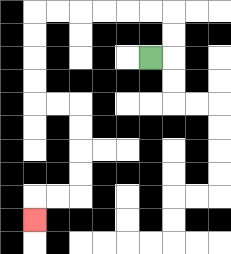{'start': '[6, 2]', 'end': '[1, 9]', 'path_directions': 'R,U,U,L,L,L,L,L,L,D,D,D,D,R,R,D,D,D,D,L,L,D', 'path_coordinates': '[[6, 2], [7, 2], [7, 1], [7, 0], [6, 0], [5, 0], [4, 0], [3, 0], [2, 0], [1, 0], [1, 1], [1, 2], [1, 3], [1, 4], [2, 4], [3, 4], [3, 5], [3, 6], [3, 7], [3, 8], [2, 8], [1, 8], [1, 9]]'}